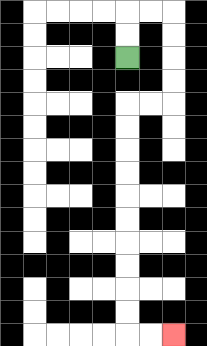{'start': '[5, 2]', 'end': '[7, 14]', 'path_directions': 'U,U,R,R,D,D,D,D,L,L,D,D,D,D,D,D,D,D,D,D,R,R', 'path_coordinates': '[[5, 2], [5, 1], [5, 0], [6, 0], [7, 0], [7, 1], [7, 2], [7, 3], [7, 4], [6, 4], [5, 4], [5, 5], [5, 6], [5, 7], [5, 8], [5, 9], [5, 10], [5, 11], [5, 12], [5, 13], [5, 14], [6, 14], [7, 14]]'}